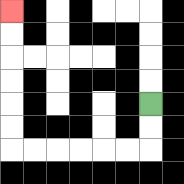{'start': '[6, 4]', 'end': '[0, 0]', 'path_directions': 'D,D,L,L,L,L,L,L,U,U,U,U,U,U', 'path_coordinates': '[[6, 4], [6, 5], [6, 6], [5, 6], [4, 6], [3, 6], [2, 6], [1, 6], [0, 6], [0, 5], [0, 4], [0, 3], [0, 2], [0, 1], [0, 0]]'}